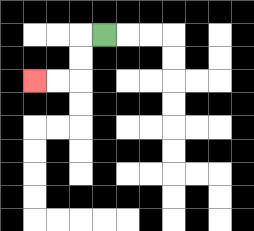{'start': '[4, 1]', 'end': '[1, 3]', 'path_directions': 'L,D,D,L,L', 'path_coordinates': '[[4, 1], [3, 1], [3, 2], [3, 3], [2, 3], [1, 3]]'}